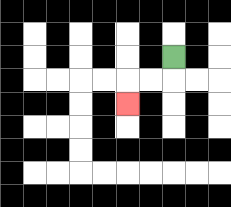{'start': '[7, 2]', 'end': '[5, 4]', 'path_directions': 'D,L,L,D', 'path_coordinates': '[[7, 2], [7, 3], [6, 3], [5, 3], [5, 4]]'}